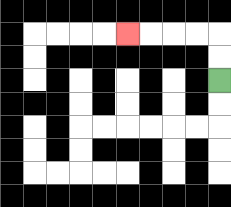{'start': '[9, 3]', 'end': '[5, 1]', 'path_directions': 'U,U,L,L,L,L', 'path_coordinates': '[[9, 3], [9, 2], [9, 1], [8, 1], [7, 1], [6, 1], [5, 1]]'}